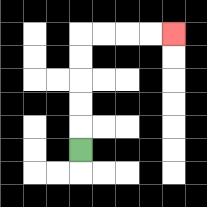{'start': '[3, 6]', 'end': '[7, 1]', 'path_directions': 'U,U,U,U,U,R,R,R,R', 'path_coordinates': '[[3, 6], [3, 5], [3, 4], [3, 3], [3, 2], [3, 1], [4, 1], [5, 1], [6, 1], [7, 1]]'}